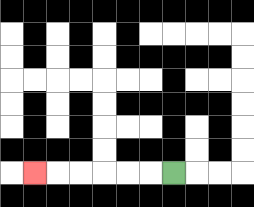{'start': '[7, 7]', 'end': '[1, 7]', 'path_directions': 'L,L,L,L,L,L', 'path_coordinates': '[[7, 7], [6, 7], [5, 7], [4, 7], [3, 7], [2, 7], [1, 7]]'}